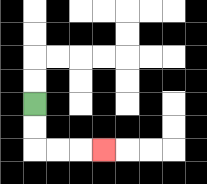{'start': '[1, 4]', 'end': '[4, 6]', 'path_directions': 'D,D,R,R,R', 'path_coordinates': '[[1, 4], [1, 5], [1, 6], [2, 6], [3, 6], [4, 6]]'}